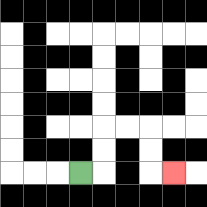{'start': '[3, 7]', 'end': '[7, 7]', 'path_directions': 'R,U,U,R,R,D,D,R', 'path_coordinates': '[[3, 7], [4, 7], [4, 6], [4, 5], [5, 5], [6, 5], [6, 6], [6, 7], [7, 7]]'}